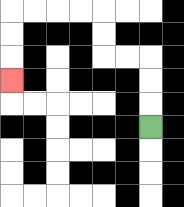{'start': '[6, 5]', 'end': '[0, 3]', 'path_directions': 'U,U,U,L,L,U,U,L,L,L,L,D,D,D', 'path_coordinates': '[[6, 5], [6, 4], [6, 3], [6, 2], [5, 2], [4, 2], [4, 1], [4, 0], [3, 0], [2, 0], [1, 0], [0, 0], [0, 1], [0, 2], [0, 3]]'}